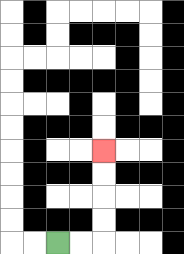{'start': '[2, 10]', 'end': '[4, 6]', 'path_directions': 'R,R,U,U,U,U', 'path_coordinates': '[[2, 10], [3, 10], [4, 10], [4, 9], [4, 8], [4, 7], [4, 6]]'}